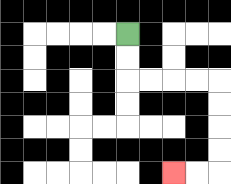{'start': '[5, 1]', 'end': '[7, 7]', 'path_directions': 'D,D,R,R,R,R,D,D,D,D,L,L', 'path_coordinates': '[[5, 1], [5, 2], [5, 3], [6, 3], [7, 3], [8, 3], [9, 3], [9, 4], [9, 5], [9, 6], [9, 7], [8, 7], [7, 7]]'}